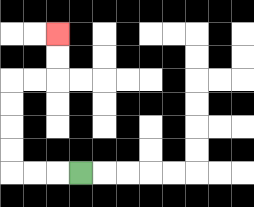{'start': '[3, 7]', 'end': '[2, 1]', 'path_directions': 'L,L,L,U,U,U,U,R,R,U,U', 'path_coordinates': '[[3, 7], [2, 7], [1, 7], [0, 7], [0, 6], [0, 5], [0, 4], [0, 3], [1, 3], [2, 3], [2, 2], [2, 1]]'}